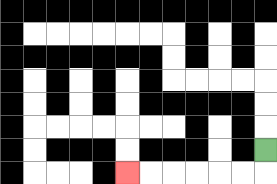{'start': '[11, 6]', 'end': '[5, 7]', 'path_directions': 'D,L,L,L,L,L,L', 'path_coordinates': '[[11, 6], [11, 7], [10, 7], [9, 7], [8, 7], [7, 7], [6, 7], [5, 7]]'}